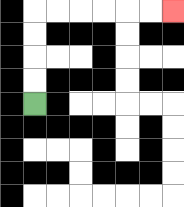{'start': '[1, 4]', 'end': '[7, 0]', 'path_directions': 'U,U,U,U,R,R,R,R,R,R', 'path_coordinates': '[[1, 4], [1, 3], [1, 2], [1, 1], [1, 0], [2, 0], [3, 0], [4, 0], [5, 0], [6, 0], [7, 0]]'}